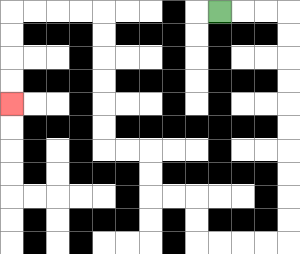{'start': '[9, 0]', 'end': '[0, 4]', 'path_directions': 'R,R,R,D,D,D,D,D,D,D,D,D,D,L,L,L,L,U,U,L,L,U,U,L,L,U,U,U,U,U,U,L,L,L,L,D,D,D,D', 'path_coordinates': '[[9, 0], [10, 0], [11, 0], [12, 0], [12, 1], [12, 2], [12, 3], [12, 4], [12, 5], [12, 6], [12, 7], [12, 8], [12, 9], [12, 10], [11, 10], [10, 10], [9, 10], [8, 10], [8, 9], [8, 8], [7, 8], [6, 8], [6, 7], [6, 6], [5, 6], [4, 6], [4, 5], [4, 4], [4, 3], [4, 2], [4, 1], [4, 0], [3, 0], [2, 0], [1, 0], [0, 0], [0, 1], [0, 2], [0, 3], [0, 4]]'}